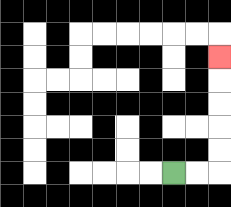{'start': '[7, 7]', 'end': '[9, 2]', 'path_directions': 'R,R,U,U,U,U,U', 'path_coordinates': '[[7, 7], [8, 7], [9, 7], [9, 6], [9, 5], [9, 4], [9, 3], [9, 2]]'}